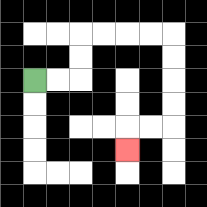{'start': '[1, 3]', 'end': '[5, 6]', 'path_directions': 'R,R,U,U,R,R,R,R,D,D,D,D,L,L,D', 'path_coordinates': '[[1, 3], [2, 3], [3, 3], [3, 2], [3, 1], [4, 1], [5, 1], [6, 1], [7, 1], [7, 2], [7, 3], [7, 4], [7, 5], [6, 5], [5, 5], [5, 6]]'}